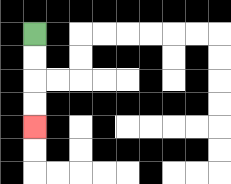{'start': '[1, 1]', 'end': '[1, 5]', 'path_directions': 'D,D,D,D', 'path_coordinates': '[[1, 1], [1, 2], [1, 3], [1, 4], [1, 5]]'}